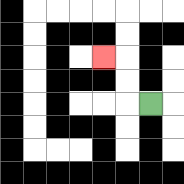{'start': '[6, 4]', 'end': '[4, 2]', 'path_directions': 'L,U,U,L', 'path_coordinates': '[[6, 4], [5, 4], [5, 3], [5, 2], [4, 2]]'}